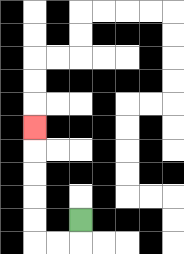{'start': '[3, 9]', 'end': '[1, 5]', 'path_directions': 'D,L,L,U,U,U,U,U', 'path_coordinates': '[[3, 9], [3, 10], [2, 10], [1, 10], [1, 9], [1, 8], [1, 7], [1, 6], [1, 5]]'}